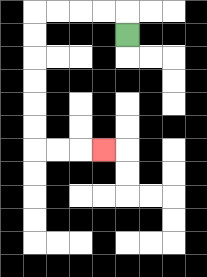{'start': '[5, 1]', 'end': '[4, 6]', 'path_directions': 'U,L,L,L,L,D,D,D,D,D,D,R,R,R', 'path_coordinates': '[[5, 1], [5, 0], [4, 0], [3, 0], [2, 0], [1, 0], [1, 1], [1, 2], [1, 3], [1, 4], [1, 5], [1, 6], [2, 6], [3, 6], [4, 6]]'}